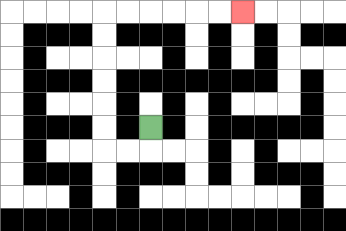{'start': '[6, 5]', 'end': '[10, 0]', 'path_directions': 'D,L,L,U,U,U,U,U,U,R,R,R,R,R,R', 'path_coordinates': '[[6, 5], [6, 6], [5, 6], [4, 6], [4, 5], [4, 4], [4, 3], [4, 2], [4, 1], [4, 0], [5, 0], [6, 0], [7, 0], [8, 0], [9, 0], [10, 0]]'}